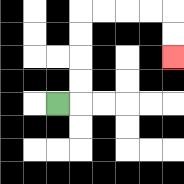{'start': '[2, 4]', 'end': '[7, 2]', 'path_directions': 'R,U,U,U,U,R,R,R,R,D,D', 'path_coordinates': '[[2, 4], [3, 4], [3, 3], [3, 2], [3, 1], [3, 0], [4, 0], [5, 0], [6, 0], [7, 0], [7, 1], [7, 2]]'}